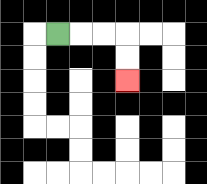{'start': '[2, 1]', 'end': '[5, 3]', 'path_directions': 'R,R,R,D,D', 'path_coordinates': '[[2, 1], [3, 1], [4, 1], [5, 1], [5, 2], [5, 3]]'}